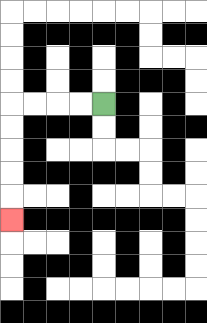{'start': '[4, 4]', 'end': '[0, 9]', 'path_directions': 'L,L,L,L,D,D,D,D,D', 'path_coordinates': '[[4, 4], [3, 4], [2, 4], [1, 4], [0, 4], [0, 5], [0, 6], [0, 7], [0, 8], [0, 9]]'}